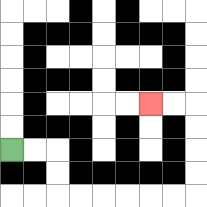{'start': '[0, 6]', 'end': '[6, 4]', 'path_directions': 'R,R,D,D,R,R,R,R,R,R,U,U,U,U,L,L', 'path_coordinates': '[[0, 6], [1, 6], [2, 6], [2, 7], [2, 8], [3, 8], [4, 8], [5, 8], [6, 8], [7, 8], [8, 8], [8, 7], [8, 6], [8, 5], [8, 4], [7, 4], [6, 4]]'}